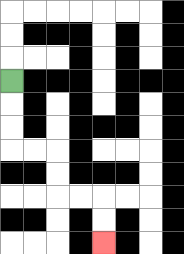{'start': '[0, 3]', 'end': '[4, 10]', 'path_directions': 'D,D,D,R,R,D,D,R,R,D,D', 'path_coordinates': '[[0, 3], [0, 4], [0, 5], [0, 6], [1, 6], [2, 6], [2, 7], [2, 8], [3, 8], [4, 8], [4, 9], [4, 10]]'}